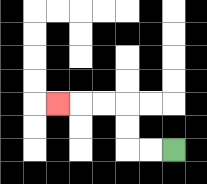{'start': '[7, 6]', 'end': '[2, 4]', 'path_directions': 'L,L,U,U,L,L,L', 'path_coordinates': '[[7, 6], [6, 6], [5, 6], [5, 5], [5, 4], [4, 4], [3, 4], [2, 4]]'}